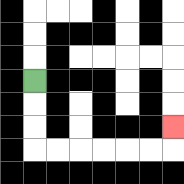{'start': '[1, 3]', 'end': '[7, 5]', 'path_directions': 'D,D,D,R,R,R,R,R,R,U', 'path_coordinates': '[[1, 3], [1, 4], [1, 5], [1, 6], [2, 6], [3, 6], [4, 6], [5, 6], [6, 6], [7, 6], [7, 5]]'}